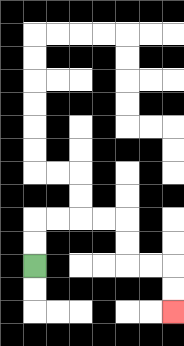{'start': '[1, 11]', 'end': '[7, 13]', 'path_directions': 'U,U,R,R,R,R,D,D,R,R,D,D', 'path_coordinates': '[[1, 11], [1, 10], [1, 9], [2, 9], [3, 9], [4, 9], [5, 9], [5, 10], [5, 11], [6, 11], [7, 11], [7, 12], [7, 13]]'}